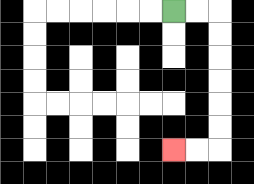{'start': '[7, 0]', 'end': '[7, 6]', 'path_directions': 'R,R,D,D,D,D,D,D,L,L', 'path_coordinates': '[[7, 0], [8, 0], [9, 0], [9, 1], [9, 2], [9, 3], [9, 4], [9, 5], [9, 6], [8, 6], [7, 6]]'}